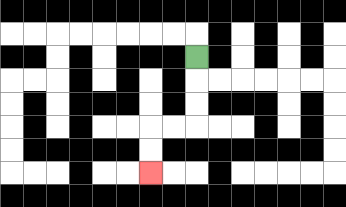{'start': '[8, 2]', 'end': '[6, 7]', 'path_directions': 'D,D,D,L,L,D,D', 'path_coordinates': '[[8, 2], [8, 3], [8, 4], [8, 5], [7, 5], [6, 5], [6, 6], [6, 7]]'}